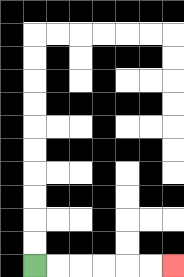{'start': '[1, 11]', 'end': '[7, 11]', 'path_directions': 'R,R,R,R,R,R', 'path_coordinates': '[[1, 11], [2, 11], [3, 11], [4, 11], [5, 11], [6, 11], [7, 11]]'}